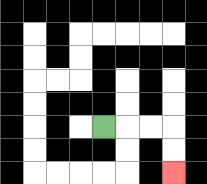{'start': '[4, 5]', 'end': '[7, 7]', 'path_directions': 'R,R,R,D,D', 'path_coordinates': '[[4, 5], [5, 5], [6, 5], [7, 5], [7, 6], [7, 7]]'}